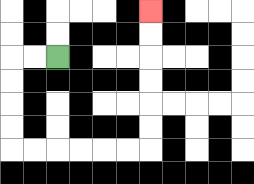{'start': '[2, 2]', 'end': '[6, 0]', 'path_directions': 'L,L,D,D,D,D,R,R,R,R,R,R,U,U,U,U,U,U', 'path_coordinates': '[[2, 2], [1, 2], [0, 2], [0, 3], [0, 4], [0, 5], [0, 6], [1, 6], [2, 6], [3, 6], [4, 6], [5, 6], [6, 6], [6, 5], [6, 4], [6, 3], [6, 2], [6, 1], [6, 0]]'}